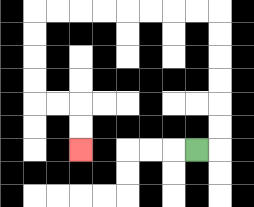{'start': '[8, 6]', 'end': '[3, 6]', 'path_directions': 'R,U,U,U,U,U,U,L,L,L,L,L,L,L,L,D,D,D,D,R,R,D,D', 'path_coordinates': '[[8, 6], [9, 6], [9, 5], [9, 4], [9, 3], [9, 2], [9, 1], [9, 0], [8, 0], [7, 0], [6, 0], [5, 0], [4, 0], [3, 0], [2, 0], [1, 0], [1, 1], [1, 2], [1, 3], [1, 4], [2, 4], [3, 4], [3, 5], [3, 6]]'}